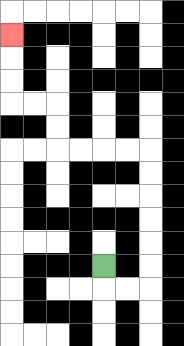{'start': '[4, 11]', 'end': '[0, 1]', 'path_directions': 'D,R,R,U,U,U,U,U,U,L,L,L,L,U,U,L,L,U,U,U', 'path_coordinates': '[[4, 11], [4, 12], [5, 12], [6, 12], [6, 11], [6, 10], [6, 9], [6, 8], [6, 7], [6, 6], [5, 6], [4, 6], [3, 6], [2, 6], [2, 5], [2, 4], [1, 4], [0, 4], [0, 3], [0, 2], [0, 1]]'}